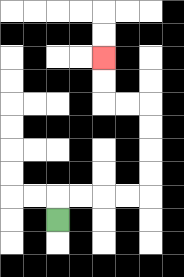{'start': '[2, 9]', 'end': '[4, 2]', 'path_directions': 'U,R,R,R,R,U,U,U,U,L,L,U,U', 'path_coordinates': '[[2, 9], [2, 8], [3, 8], [4, 8], [5, 8], [6, 8], [6, 7], [6, 6], [6, 5], [6, 4], [5, 4], [4, 4], [4, 3], [4, 2]]'}